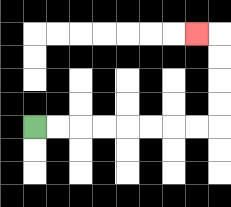{'start': '[1, 5]', 'end': '[8, 1]', 'path_directions': 'R,R,R,R,R,R,R,R,U,U,U,U,L', 'path_coordinates': '[[1, 5], [2, 5], [3, 5], [4, 5], [5, 5], [6, 5], [7, 5], [8, 5], [9, 5], [9, 4], [9, 3], [9, 2], [9, 1], [8, 1]]'}